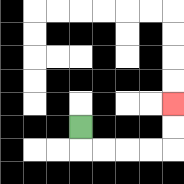{'start': '[3, 5]', 'end': '[7, 4]', 'path_directions': 'D,R,R,R,R,U,U', 'path_coordinates': '[[3, 5], [3, 6], [4, 6], [5, 6], [6, 6], [7, 6], [7, 5], [7, 4]]'}